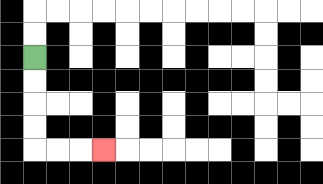{'start': '[1, 2]', 'end': '[4, 6]', 'path_directions': 'D,D,D,D,R,R,R', 'path_coordinates': '[[1, 2], [1, 3], [1, 4], [1, 5], [1, 6], [2, 6], [3, 6], [4, 6]]'}